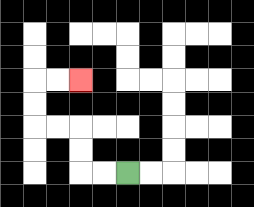{'start': '[5, 7]', 'end': '[3, 3]', 'path_directions': 'L,L,U,U,L,L,U,U,R,R', 'path_coordinates': '[[5, 7], [4, 7], [3, 7], [3, 6], [3, 5], [2, 5], [1, 5], [1, 4], [1, 3], [2, 3], [3, 3]]'}